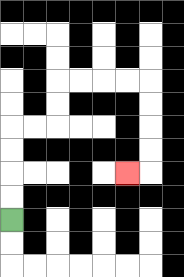{'start': '[0, 9]', 'end': '[5, 7]', 'path_directions': 'U,U,U,U,R,R,U,U,R,R,R,R,D,D,D,D,L', 'path_coordinates': '[[0, 9], [0, 8], [0, 7], [0, 6], [0, 5], [1, 5], [2, 5], [2, 4], [2, 3], [3, 3], [4, 3], [5, 3], [6, 3], [6, 4], [6, 5], [6, 6], [6, 7], [5, 7]]'}